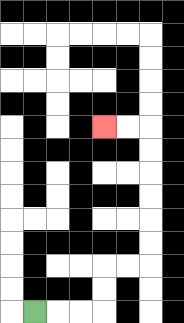{'start': '[1, 13]', 'end': '[4, 5]', 'path_directions': 'R,R,R,U,U,R,R,U,U,U,U,U,U,L,L', 'path_coordinates': '[[1, 13], [2, 13], [3, 13], [4, 13], [4, 12], [4, 11], [5, 11], [6, 11], [6, 10], [6, 9], [6, 8], [6, 7], [6, 6], [6, 5], [5, 5], [4, 5]]'}